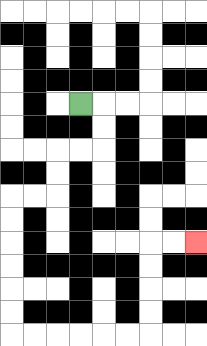{'start': '[3, 4]', 'end': '[8, 10]', 'path_directions': 'R,D,D,L,L,D,D,L,L,D,D,D,D,D,D,R,R,R,R,R,R,U,U,U,U,R,R', 'path_coordinates': '[[3, 4], [4, 4], [4, 5], [4, 6], [3, 6], [2, 6], [2, 7], [2, 8], [1, 8], [0, 8], [0, 9], [0, 10], [0, 11], [0, 12], [0, 13], [0, 14], [1, 14], [2, 14], [3, 14], [4, 14], [5, 14], [6, 14], [6, 13], [6, 12], [6, 11], [6, 10], [7, 10], [8, 10]]'}